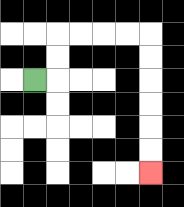{'start': '[1, 3]', 'end': '[6, 7]', 'path_directions': 'R,U,U,R,R,R,R,D,D,D,D,D,D', 'path_coordinates': '[[1, 3], [2, 3], [2, 2], [2, 1], [3, 1], [4, 1], [5, 1], [6, 1], [6, 2], [6, 3], [6, 4], [6, 5], [6, 6], [6, 7]]'}